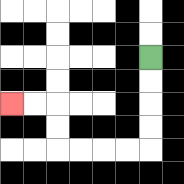{'start': '[6, 2]', 'end': '[0, 4]', 'path_directions': 'D,D,D,D,L,L,L,L,U,U,L,L', 'path_coordinates': '[[6, 2], [6, 3], [6, 4], [6, 5], [6, 6], [5, 6], [4, 6], [3, 6], [2, 6], [2, 5], [2, 4], [1, 4], [0, 4]]'}